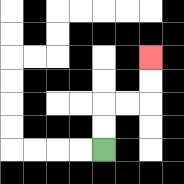{'start': '[4, 6]', 'end': '[6, 2]', 'path_directions': 'U,U,R,R,U,U', 'path_coordinates': '[[4, 6], [4, 5], [4, 4], [5, 4], [6, 4], [6, 3], [6, 2]]'}